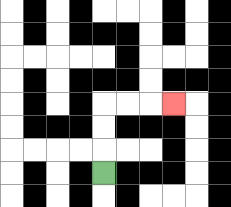{'start': '[4, 7]', 'end': '[7, 4]', 'path_directions': 'U,U,U,R,R,R', 'path_coordinates': '[[4, 7], [4, 6], [4, 5], [4, 4], [5, 4], [6, 4], [7, 4]]'}